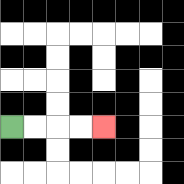{'start': '[0, 5]', 'end': '[4, 5]', 'path_directions': 'R,R,R,R', 'path_coordinates': '[[0, 5], [1, 5], [2, 5], [3, 5], [4, 5]]'}